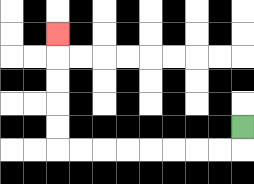{'start': '[10, 5]', 'end': '[2, 1]', 'path_directions': 'D,L,L,L,L,L,L,L,L,U,U,U,U,U', 'path_coordinates': '[[10, 5], [10, 6], [9, 6], [8, 6], [7, 6], [6, 6], [5, 6], [4, 6], [3, 6], [2, 6], [2, 5], [2, 4], [2, 3], [2, 2], [2, 1]]'}